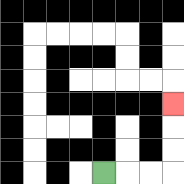{'start': '[4, 7]', 'end': '[7, 4]', 'path_directions': 'R,R,R,U,U,U', 'path_coordinates': '[[4, 7], [5, 7], [6, 7], [7, 7], [7, 6], [7, 5], [7, 4]]'}